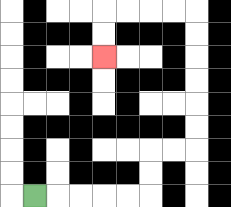{'start': '[1, 8]', 'end': '[4, 2]', 'path_directions': 'R,R,R,R,R,U,U,R,R,U,U,U,U,U,U,L,L,L,L,D,D', 'path_coordinates': '[[1, 8], [2, 8], [3, 8], [4, 8], [5, 8], [6, 8], [6, 7], [6, 6], [7, 6], [8, 6], [8, 5], [8, 4], [8, 3], [8, 2], [8, 1], [8, 0], [7, 0], [6, 0], [5, 0], [4, 0], [4, 1], [4, 2]]'}